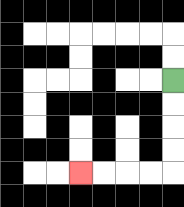{'start': '[7, 3]', 'end': '[3, 7]', 'path_directions': 'D,D,D,D,L,L,L,L', 'path_coordinates': '[[7, 3], [7, 4], [7, 5], [7, 6], [7, 7], [6, 7], [5, 7], [4, 7], [3, 7]]'}